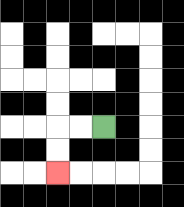{'start': '[4, 5]', 'end': '[2, 7]', 'path_directions': 'L,L,D,D', 'path_coordinates': '[[4, 5], [3, 5], [2, 5], [2, 6], [2, 7]]'}